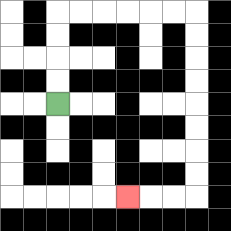{'start': '[2, 4]', 'end': '[5, 8]', 'path_directions': 'U,U,U,U,R,R,R,R,R,R,D,D,D,D,D,D,D,D,L,L,L', 'path_coordinates': '[[2, 4], [2, 3], [2, 2], [2, 1], [2, 0], [3, 0], [4, 0], [5, 0], [6, 0], [7, 0], [8, 0], [8, 1], [8, 2], [8, 3], [8, 4], [8, 5], [8, 6], [8, 7], [8, 8], [7, 8], [6, 8], [5, 8]]'}